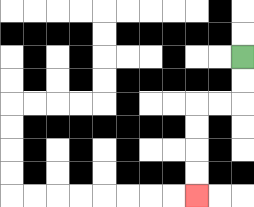{'start': '[10, 2]', 'end': '[8, 8]', 'path_directions': 'D,D,L,L,D,D,D,D', 'path_coordinates': '[[10, 2], [10, 3], [10, 4], [9, 4], [8, 4], [8, 5], [8, 6], [8, 7], [8, 8]]'}